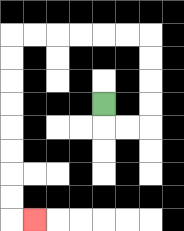{'start': '[4, 4]', 'end': '[1, 9]', 'path_directions': 'D,R,R,U,U,U,U,L,L,L,L,L,L,D,D,D,D,D,D,D,D,R', 'path_coordinates': '[[4, 4], [4, 5], [5, 5], [6, 5], [6, 4], [6, 3], [6, 2], [6, 1], [5, 1], [4, 1], [3, 1], [2, 1], [1, 1], [0, 1], [0, 2], [0, 3], [0, 4], [0, 5], [0, 6], [0, 7], [0, 8], [0, 9], [1, 9]]'}